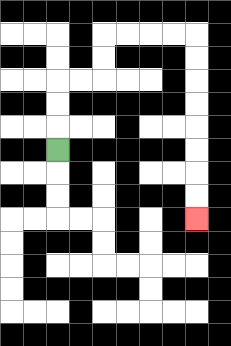{'start': '[2, 6]', 'end': '[8, 9]', 'path_directions': 'U,U,U,R,R,U,U,R,R,R,R,D,D,D,D,D,D,D,D', 'path_coordinates': '[[2, 6], [2, 5], [2, 4], [2, 3], [3, 3], [4, 3], [4, 2], [4, 1], [5, 1], [6, 1], [7, 1], [8, 1], [8, 2], [8, 3], [8, 4], [8, 5], [8, 6], [8, 7], [8, 8], [8, 9]]'}